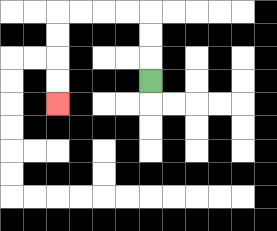{'start': '[6, 3]', 'end': '[2, 4]', 'path_directions': 'U,U,U,L,L,L,L,D,D,D,D', 'path_coordinates': '[[6, 3], [6, 2], [6, 1], [6, 0], [5, 0], [4, 0], [3, 0], [2, 0], [2, 1], [2, 2], [2, 3], [2, 4]]'}